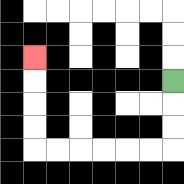{'start': '[7, 3]', 'end': '[1, 2]', 'path_directions': 'D,D,D,L,L,L,L,L,L,U,U,U,U', 'path_coordinates': '[[7, 3], [7, 4], [7, 5], [7, 6], [6, 6], [5, 6], [4, 6], [3, 6], [2, 6], [1, 6], [1, 5], [1, 4], [1, 3], [1, 2]]'}